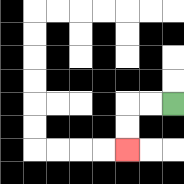{'start': '[7, 4]', 'end': '[5, 6]', 'path_directions': 'L,L,D,D', 'path_coordinates': '[[7, 4], [6, 4], [5, 4], [5, 5], [5, 6]]'}